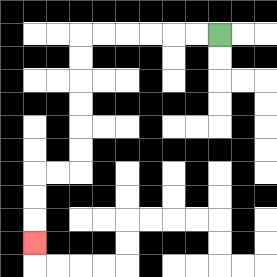{'start': '[9, 1]', 'end': '[1, 10]', 'path_directions': 'L,L,L,L,L,L,D,D,D,D,D,D,L,L,D,D,D', 'path_coordinates': '[[9, 1], [8, 1], [7, 1], [6, 1], [5, 1], [4, 1], [3, 1], [3, 2], [3, 3], [3, 4], [3, 5], [3, 6], [3, 7], [2, 7], [1, 7], [1, 8], [1, 9], [1, 10]]'}